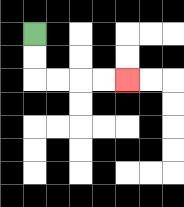{'start': '[1, 1]', 'end': '[5, 3]', 'path_directions': 'D,D,R,R,R,R', 'path_coordinates': '[[1, 1], [1, 2], [1, 3], [2, 3], [3, 3], [4, 3], [5, 3]]'}